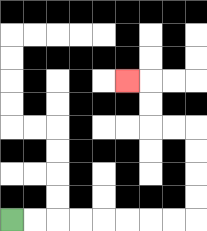{'start': '[0, 9]', 'end': '[5, 3]', 'path_directions': 'R,R,R,R,R,R,R,R,U,U,U,U,L,L,U,U,L', 'path_coordinates': '[[0, 9], [1, 9], [2, 9], [3, 9], [4, 9], [5, 9], [6, 9], [7, 9], [8, 9], [8, 8], [8, 7], [8, 6], [8, 5], [7, 5], [6, 5], [6, 4], [6, 3], [5, 3]]'}